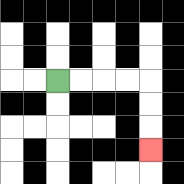{'start': '[2, 3]', 'end': '[6, 6]', 'path_directions': 'R,R,R,R,D,D,D', 'path_coordinates': '[[2, 3], [3, 3], [4, 3], [5, 3], [6, 3], [6, 4], [6, 5], [6, 6]]'}